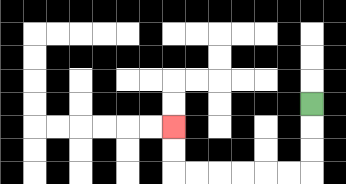{'start': '[13, 4]', 'end': '[7, 5]', 'path_directions': 'D,D,D,L,L,L,L,L,L,U,U', 'path_coordinates': '[[13, 4], [13, 5], [13, 6], [13, 7], [12, 7], [11, 7], [10, 7], [9, 7], [8, 7], [7, 7], [7, 6], [7, 5]]'}